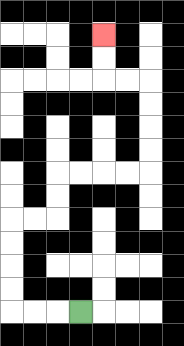{'start': '[3, 13]', 'end': '[4, 1]', 'path_directions': 'L,L,L,U,U,U,U,R,R,U,U,R,R,R,R,U,U,U,U,L,L,U,U', 'path_coordinates': '[[3, 13], [2, 13], [1, 13], [0, 13], [0, 12], [0, 11], [0, 10], [0, 9], [1, 9], [2, 9], [2, 8], [2, 7], [3, 7], [4, 7], [5, 7], [6, 7], [6, 6], [6, 5], [6, 4], [6, 3], [5, 3], [4, 3], [4, 2], [4, 1]]'}